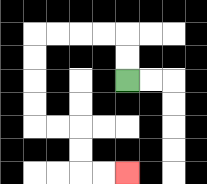{'start': '[5, 3]', 'end': '[5, 7]', 'path_directions': 'U,U,L,L,L,L,D,D,D,D,R,R,D,D,R,R', 'path_coordinates': '[[5, 3], [5, 2], [5, 1], [4, 1], [3, 1], [2, 1], [1, 1], [1, 2], [1, 3], [1, 4], [1, 5], [2, 5], [3, 5], [3, 6], [3, 7], [4, 7], [5, 7]]'}